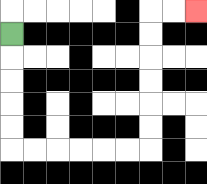{'start': '[0, 1]', 'end': '[8, 0]', 'path_directions': 'D,D,D,D,D,R,R,R,R,R,R,U,U,U,U,U,U,R,R', 'path_coordinates': '[[0, 1], [0, 2], [0, 3], [0, 4], [0, 5], [0, 6], [1, 6], [2, 6], [3, 6], [4, 6], [5, 6], [6, 6], [6, 5], [6, 4], [6, 3], [6, 2], [6, 1], [6, 0], [7, 0], [8, 0]]'}